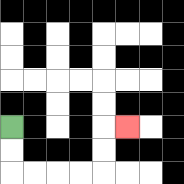{'start': '[0, 5]', 'end': '[5, 5]', 'path_directions': 'D,D,R,R,R,R,U,U,R', 'path_coordinates': '[[0, 5], [0, 6], [0, 7], [1, 7], [2, 7], [3, 7], [4, 7], [4, 6], [4, 5], [5, 5]]'}